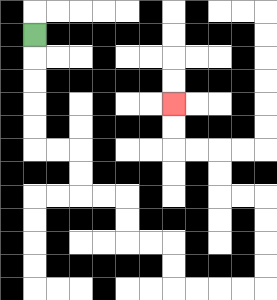{'start': '[1, 1]', 'end': '[7, 4]', 'path_directions': 'D,D,D,D,D,R,R,D,D,R,R,D,D,R,R,D,D,R,R,R,R,U,U,U,U,L,L,U,U,L,L,U,U', 'path_coordinates': '[[1, 1], [1, 2], [1, 3], [1, 4], [1, 5], [1, 6], [2, 6], [3, 6], [3, 7], [3, 8], [4, 8], [5, 8], [5, 9], [5, 10], [6, 10], [7, 10], [7, 11], [7, 12], [8, 12], [9, 12], [10, 12], [11, 12], [11, 11], [11, 10], [11, 9], [11, 8], [10, 8], [9, 8], [9, 7], [9, 6], [8, 6], [7, 6], [7, 5], [7, 4]]'}